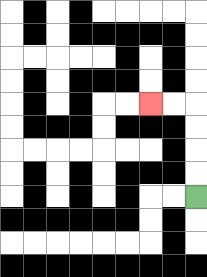{'start': '[8, 8]', 'end': '[6, 4]', 'path_directions': 'U,U,U,U,L,L', 'path_coordinates': '[[8, 8], [8, 7], [8, 6], [8, 5], [8, 4], [7, 4], [6, 4]]'}